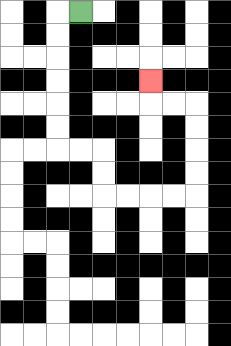{'start': '[3, 0]', 'end': '[6, 3]', 'path_directions': 'L,D,D,D,D,D,D,R,R,D,D,R,R,R,R,U,U,U,U,L,L,U', 'path_coordinates': '[[3, 0], [2, 0], [2, 1], [2, 2], [2, 3], [2, 4], [2, 5], [2, 6], [3, 6], [4, 6], [4, 7], [4, 8], [5, 8], [6, 8], [7, 8], [8, 8], [8, 7], [8, 6], [8, 5], [8, 4], [7, 4], [6, 4], [6, 3]]'}